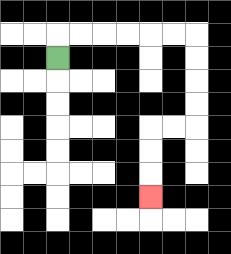{'start': '[2, 2]', 'end': '[6, 8]', 'path_directions': 'U,R,R,R,R,R,R,D,D,D,D,L,L,D,D,D', 'path_coordinates': '[[2, 2], [2, 1], [3, 1], [4, 1], [5, 1], [6, 1], [7, 1], [8, 1], [8, 2], [8, 3], [8, 4], [8, 5], [7, 5], [6, 5], [6, 6], [6, 7], [6, 8]]'}